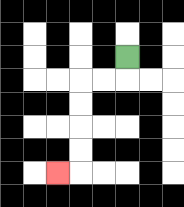{'start': '[5, 2]', 'end': '[2, 7]', 'path_directions': 'D,L,L,D,D,D,D,L', 'path_coordinates': '[[5, 2], [5, 3], [4, 3], [3, 3], [3, 4], [3, 5], [3, 6], [3, 7], [2, 7]]'}